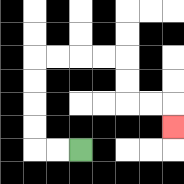{'start': '[3, 6]', 'end': '[7, 5]', 'path_directions': 'L,L,U,U,U,U,R,R,R,R,D,D,R,R,D', 'path_coordinates': '[[3, 6], [2, 6], [1, 6], [1, 5], [1, 4], [1, 3], [1, 2], [2, 2], [3, 2], [4, 2], [5, 2], [5, 3], [5, 4], [6, 4], [7, 4], [7, 5]]'}